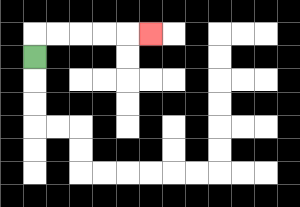{'start': '[1, 2]', 'end': '[6, 1]', 'path_directions': 'U,R,R,R,R,R', 'path_coordinates': '[[1, 2], [1, 1], [2, 1], [3, 1], [4, 1], [5, 1], [6, 1]]'}